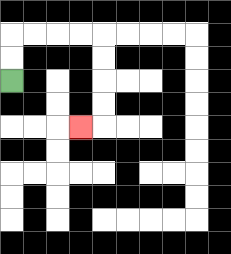{'start': '[0, 3]', 'end': '[3, 5]', 'path_directions': 'U,U,R,R,R,R,D,D,D,D,L', 'path_coordinates': '[[0, 3], [0, 2], [0, 1], [1, 1], [2, 1], [3, 1], [4, 1], [4, 2], [4, 3], [4, 4], [4, 5], [3, 5]]'}